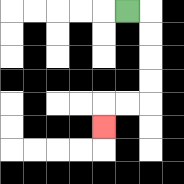{'start': '[5, 0]', 'end': '[4, 5]', 'path_directions': 'R,D,D,D,D,L,L,D', 'path_coordinates': '[[5, 0], [6, 0], [6, 1], [6, 2], [6, 3], [6, 4], [5, 4], [4, 4], [4, 5]]'}